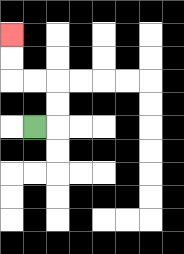{'start': '[1, 5]', 'end': '[0, 1]', 'path_directions': 'R,U,U,L,L,U,U', 'path_coordinates': '[[1, 5], [2, 5], [2, 4], [2, 3], [1, 3], [0, 3], [0, 2], [0, 1]]'}